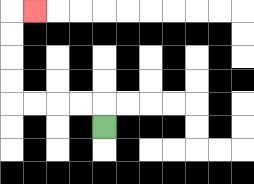{'start': '[4, 5]', 'end': '[1, 0]', 'path_directions': 'U,L,L,L,L,U,U,U,U,R', 'path_coordinates': '[[4, 5], [4, 4], [3, 4], [2, 4], [1, 4], [0, 4], [0, 3], [0, 2], [0, 1], [0, 0], [1, 0]]'}